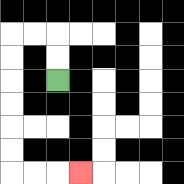{'start': '[2, 3]', 'end': '[3, 7]', 'path_directions': 'U,U,L,L,D,D,D,D,D,D,R,R,R', 'path_coordinates': '[[2, 3], [2, 2], [2, 1], [1, 1], [0, 1], [0, 2], [0, 3], [0, 4], [0, 5], [0, 6], [0, 7], [1, 7], [2, 7], [3, 7]]'}